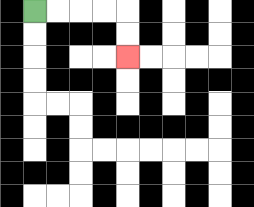{'start': '[1, 0]', 'end': '[5, 2]', 'path_directions': 'R,R,R,R,D,D', 'path_coordinates': '[[1, 0], [2, 0], [3, 0], [4, 0], [5, 0], [5, 1], [5, 2]]'}